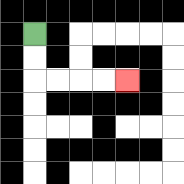{'start': '[1, 1]', 'end': '[5, 3]', 'path_directions': 'D,D,R,R,R,R', 'path_coordinates': '[[1, 1], [1, 2], [1, 3], [2, 3], [3, 3], [4, 3], [5, 3]]'}